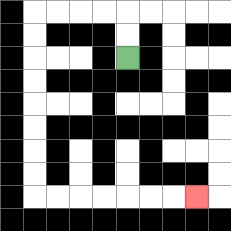{'start': '[5, 2]', 'end': '[8, 8]', 'path_directions': 'U,U,L,L,L,L,D,D,D,D,D,D,D,D,R,R,R,R,R,R,R', 'path_coordinates': '[[5, 2], [5, 1], [5, 0], [4, 0], [3, 0], [2, 0], [1, 0], [1, 1], [1, 2], [1, 3], [1, 4], [1, 5], [1, 6], [1, 7], [1, 8], [2, 8], [3, 8], [4, 8], [5, 8], [6, 8], [7, 8], [8, 8]]'}